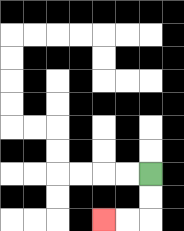{'start': '[6, 7]', 'end': '[4, 9]', 'path_directions': 'D,D,L,L', 'path_coordinates': '[[6, 7], [6, 8], [6, 9], [5, 9], [4, 9]]'}